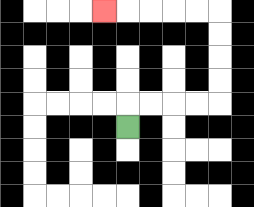{'start': '[5, 5]', 'end': '[4, 0]', 'path_directions': 'U,R,R,R,R,U,U,U,U,L,L,L,L,L', 'path_coordinates': '[[5, 5], [5, 4], [6, 4], [7, 4], [8, 4], [9, 4], [9, 3], [9, 2], [9, 1], [9, 0], [8, 0], [7, 0], [6, 0], [5, 0], [4, 0]]'}